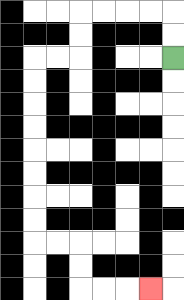{'start': '[7, 2]', 'end': '[6, 12]', 'path_directions': 'U,U,L,L,L,L,D,D,L,L,D,D,D,D,D,D,D,D,R,R,D,D,R,R,R', 'path_coordinates': '[[7, 2], [7, 1], [7, 0], [6, 0], [5, 0], [4, 0], [3, 0], [3, 1], [3, 2], [2, 2], [1, 2], [1, 3], [1, 4], [1, 5], [1, 6], [1, 7], [1, 8], [1, 9], [1, 10], [2, 10], [3, 10], [3, 11], [3, 12], [4, 12], [5, 12], [6, 12]]'}